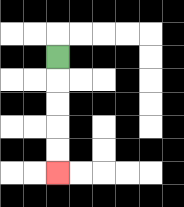{'start': '[2, 2]', 'end': '[2, 7]', 'path_directions': 'D,D,D,D,D', 'path_coordinates': '[[2, 2], [2, 3], [2, 4], [2, 5], [2, 6], [2, 7]]'}